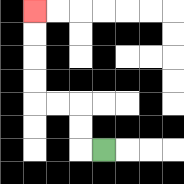{'start': '[4, 6]', 'end': '[1, 0]', 'path_directions': 'L,U,U,L,L,U,U,U,U', 'path_coordinates': '[[4, 6], [3, 6], [3, 5], [3, 4], [2, 4], [1, 4], [1, 3], [1, 2], [1, 1], [1, 0]]'}